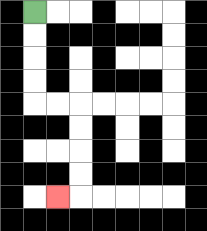{'start': '[1, 0]', 'end': '[2, 8]', 'path_directions': 'D,D,D,D,R,R,D,D,D,D,L', 'path_coordinates': '[[1, 0], [1, 1], [1, 2], [1, 3], [1, 4], [2, 4], [3, 4], [3, 5], [3, 6], [3, 7], [3, 8], [2, 8]]'}